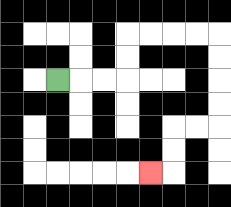{'start': '[2, 3]', 'end': '[6, 7]', 'path_directions': 'R,R,R,U,U,R,R,R,R,D,D,D,D,L,L,D,D,L', 'path_coordinates': '[[2, 3], [3, 3], [4, 3], [5, 3], [5, 2], [5, 1], [6, 1], [7, 1], [8, 1], [9, 1], [9, 2], [9, 3], [9, 4], [9, 5], [8, 5], [7, 5], [7, 6], [7, 7], [6, 7]]'}